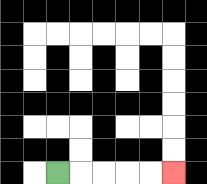{'start': '[2, 7]', 'end': '[7, 7]', 'path_directions': 'R,R,R,R,R', 'path_coordinates': '[[2, 7], [3, 7], [4, 7], [5, 7], [6, 7], [7, 7]]'}